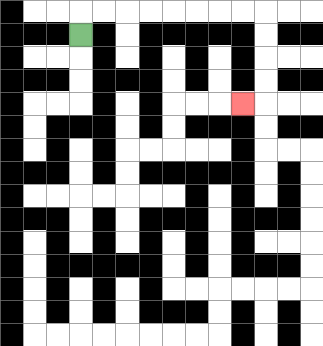{'start': '[3, 1]', 'end': '[10, 4]', 'path_directions': 'U,R,R,R,R,R,R,R,R,D,D,D,D,L', 'path_coordinates': '[[3, 1], [3, 0], [4, 0], [5, 0], [6, 0], [7, 0], [8, 0], [9, 0], [10, 0], [11, 0], [11, 1], [11, 2], [11, 3], [11, 4], [10, 4]]'}